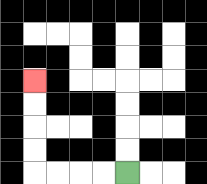{'start': '[5, 7]', 'end': '[1, 3]', 'path_directions': 'L,L,L,L,U,U,U,U', 'path_coordinates': '[[5, 7], [4, 7], [3, 7], [2, 7], [1, 7], [1, 6], [1, 5], [1, 4], [1, 3]]'}